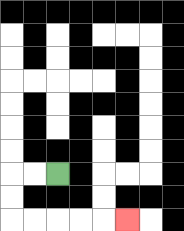{'start': '[2, 7]', 'end': '[5, 9]', 'path_directions': 'L,L,D,D,R,R,R,R,R', 'path_coordinates': '[[2, 7], [1, 7], [0, 7], [0, 8], [0, 9], [1, 9], [2, 9], [3, 9], [4, 9], [5, 9]]'}